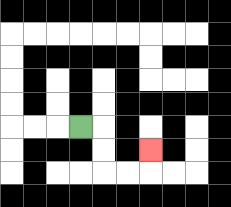{'start': '[3, 5]', 'end': '[6, 6]', 'path_directions': 'R,D,D,R,R,U', 'path_coordinates': '[[3, 5], [4, 5], [4, 6], [4, 7], [5, 7], [6, 7], [6, 6]]'}